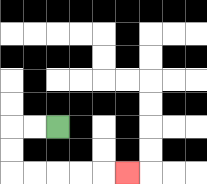{'start': '[2, 5]', 'end': '[5, 7]', 'path_directions': 'L,L,D,D,R,R,R,R,R', 'path_coordinates': '[[2, 5], [1, 5], [0, 5], [0, 6], [0, 7], [1, 7], [2, 7], [3, 7], [4, 7], [5, 7]]'}